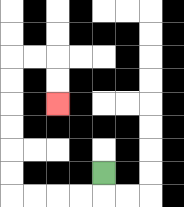{'start': '[4, 7]', 'end': '[2, 4]', 'path_directions': 'D,L,L,L,L,U,U,U,U,U,U,R,R,D,D', 'path_coordinates': '[[4, 7], [4, 8], [3, 8], [2, 8], [1, 8], [0, 8], [0, 7], [0, 6], [0, 5], [0, 4], [0, 3], [0, 2], [1, 2], [2, 2], [2, 3], [2, 4]]'}